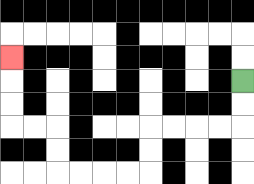{'start': '[10, 3]', 'end': '[0, 2]', 'path_directions': 'D,D,L,L,L,L,D,D,L,L,L,L,U,U,L,L,U,U,U', 'path_coordinates': '[[10, 3], [10, 4], [10, 5], [9, 5], [8, 5], [7, 5], [6, 5], [6, 6], [6, 7], [5, 7], [4, 7], [3, 7], [2, 7], [2, 6], [2, 5], [1, 5], [0, 5], [0, 4], [0, 3], [0, 2]]'}